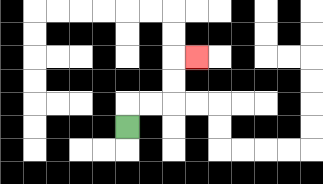{'start': '[5, 5]', 'end': '[8, 2]', 'path_directions': 'U,R,R,U,U,R', 'path_coordinates': '[[5, 5], [5, 4], [6, 4], [7, 4], [7, 3], [7, 2], [8, 2]]'}